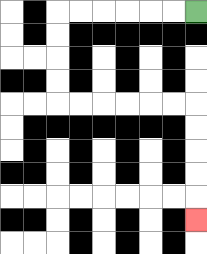{'start': '[8, 0]', 'end': '[8, 9]', 'path_directions': 'L,L,L,L,L,L,D,D,D,D,R,R,R,R,R,R,D,D,D,D,D', 'path_coordinates': '[[8, 0], [7, 0], [6, 0], [5, 0], [4, 0], [3, 0], [2, 0], [2, 1], [2, 2], [2, 3], [2, 4], [3, 4], [4, 4], [5, 4], [6, 4], [7, 4], [8, 4], [8, 5], [8, 6], [8, 7], [8, 8], [8, 9]]'}